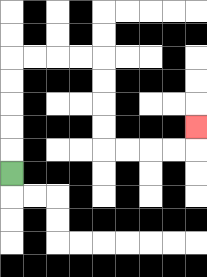{'start': '[0, 7]', 'end': '[8, 5]', 'path_directions': 'U,U,U,U,U,R,R,R,R,D,D,D,D,R,R,R,R,U', 'path_coordinates': '[[0, 7], [0, 6], [0, 5], [0, 4], [0, 3], [0, 2], [1, 2], [2, 2], [3, 2], [4, 2], [4, 3], [4, 4], [4, 5], [4, 6], [5, 6], [6, 6], [7, 6], [8, 6], [8, 5]]'}